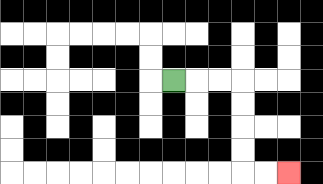{'start': '[7, 3]', 'end': '[12, 7]', 'path_directions': 'R,R,R,D,D,D,D,R,R', 'path_coordinates': '[[7, 3], [8, 3], [9, 3], [10, 3], [10, 4], [10, 5], [10, 6], [10, 7], [11, 7], [12, 7]]'}